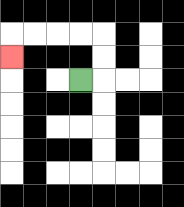{'start': '[3, 3]', 'end': '[0, 2]', 'path_directions': 'R,U,U,L,L,L,L,D', 'path_coordinates': '[[3, 3], [4, 3], [4, 2], [4, 1], [3, 1], [2, 1], [1, 1], [0, 1], [0, 2]]'}